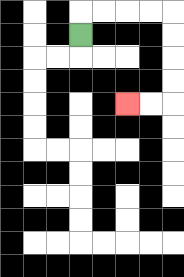{'start': '[3, 1]', 'end': '[5, 4]', 'path_directions': 'U,R,R,R,R,D,D,D,D,L,L', 'path_coordinates': '[[3, 1], [3, 0], [4, 0], [5, 0], [6, 0], [7, 0], [7, 1], [7, 2], [7, 3], [7, 4], [6, 4], [5, 4]]'}